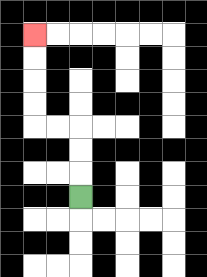{'start': '[3, 8]', 'end': '[1, 1]', 'path_directions': 'U,U,U,L,L,U,U,U,U', 'path_coordinates': '[[3, 8], [3, 7], [3, 6], [3, 5], [2, 5], [1, 5], [1, 4], [1, 3], [1, 2], [1, 1]]'}